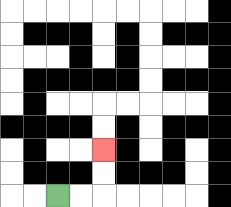{'start': '[2, 8]', 'end': '[4, 6]', 'path_directions': 'R,R,U,U', 'path_coordinates': '[[2, 8], [3, 8], [4, 8], [4, 7], [4, 6]]'}